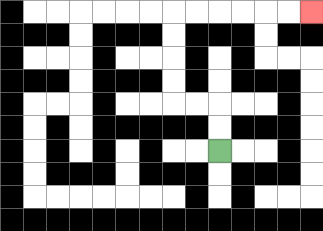{'start': '[9, 6]', 'end': '[13, 0]', 'path_directions': 'U,U,L,L,U,U,U,U,R,R,R,R,R,R', 'path_coordinates': '[[9, 6], [9, 5], [9, 4], [8, 4], [7, 4], [7, 3], [7, 2], [7, 1], [7, 0], [8, 0], [9, 0], [10, 0], [11, 0], [12, 0], [13, 0]]'}